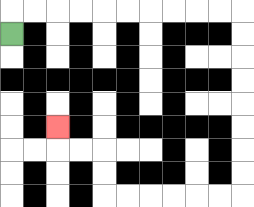{'start': '[0, 1]', 'end': '[2, 5]', 'path_directions': 'U,R,R,R,R,R,R,R,R,R,R,D,D,D,D,D,D,D,D,L,L,L,L,L,L,U,U,L,L,U', 'path_coordinates': '[[0, 1], [0, 0], [1, 0], [2, 0], [3, 0], [4, 0], [5, 0], [6, 0], [7, 0], [8, 0], [9, 0], [10, 0], [10, 1], [10, 2], [10, 3], [10, 4], [10, 5], [10, 6], [10, 7], [10, 8], [9, 8], [8, 8], [7, 8], [6, 8], [5, 8], [4, 8], [4, 7], [4, 6], [3, 6], [2, 6], [2, 5]]'}